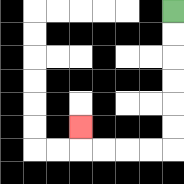{'start': '[7, 0]', 'end': '[3, 5]', 'path_directions': 'D,D,D,D,D,D,L,L,L,L,U', 'path_coordinates': '[[7, 0], [7, 1], [7, 2], [7, 3], [7, 4], [7, 5], [7, 6], [6, 6], [5, 6], [4, 6], [3, 6], [3, 5]]'}